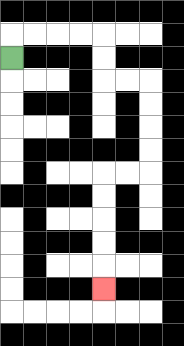{'start': '[0, 2]', 'end': '[4, 12]', 'path_directions': 'U,R,R,R,R,D,D,R,R,D,D,D,D,L,L,D,D,D,D,D', 'path_coordinates': '[[0, 2], [0, 1], [1, 1], [2, 1], [3, 1], [4, 1], [4, 2], [4, 3], [5, 3], [6, 3], [6, 4], [6, 5], [6, 6], [6, 7], [5, 7], [4, 7], [4, 8], [4, 9], [4, 10], [4, 11], [4, 12]]'}